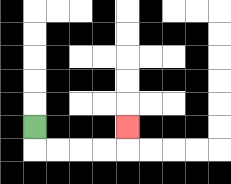{'start': '[1, 5]', 'end': '[5, 5]', 'path_directions': 'D,R,R,R,R,U', 'path_coordinates': '[[1, 5], [1, 6], [2, 6], [3, 6], [4, 6], [5, 6], [5, 5]]'}